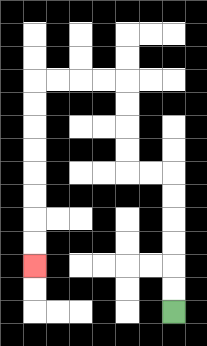{'start': '[7, 13]', 'end': '[1, 11]', 'path_directions': 'U,U,U,U,U,U,L,L,U,U,U,U,L,L,L,L,D,D,D,D,D,D,D,D', 'path_coordinates': '[[7, 13], [7, 12], [7, 11], [7, 10], [7, 9], [7, 8], [7, 7], [6, 7], [5, 7], [5, 6], [5, 5], [5, 4], [5, 3], [4, 3], [3, 3], [2, 3], [1, 3], [1, 4], [1, 5], [1, 6], [1, 7], [1, 8], [1, 9], [1, 10], [1, 11]]'}